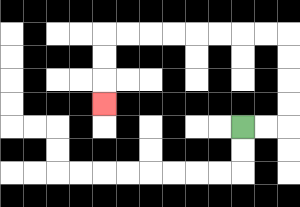{'start': '[10, 5]', 'end': '[4, 4]', 'path_directions': 'R,R,U,U,U,U,L,L,L,L,L,L,L,L,D,D,D', 'path_coordinates': '[[10, 5], [11, 5], [12, 5], [12, 4], [12, 3], [12, 2], [12, 1], [11, 1], [10, 1], [9, 1], [8, 1], [7, 1], [6, 1], [5, 1], [4, 1], [4, 2], [4, 3], [4, 4]]'}